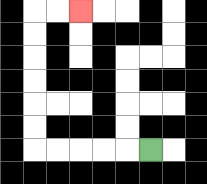{'start': '[6, 6]', 'end': '[3, 0]', 'path_directions': 'L,L,L,L,L,U,U,U,U,U,U,R,R', 'path_coordinates': '[[6, 6], [5, 6], [4, 6], [3, 6], [2, 6], [1, 6], [1, 5], [1, 4], [1, 3], [1, 2], [1, 1], [1, 0], [2, 0], [3, 0]]'}